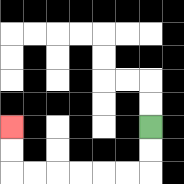{'start': '[6, 5]', 'end': '[0, 5]', 'path_directions': 'D,D,L,L,L,L,L,L,U,U', 'path_coordinates': '[[6, 5], [6, 6], [6, 7], [5, 7], [4, 7], [3, 7], [2, 7], [1, 7], [0, 7], [0, 6], [0, 5]]'}